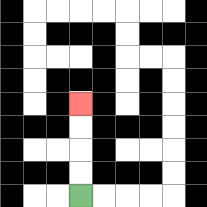{'start': '[3, 8]', 'end': '[3, 4]', 'path_directions': 'U,U,U,U', 'path_coordinates': '[[3, 8], [3, 7], [3, 6], [3, 5], [3, 4]]'}